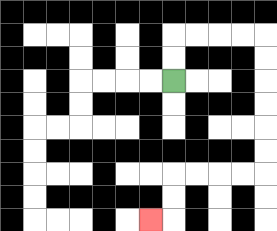{'start': '[7, 3]', 'end': '[6, 9]', 'path_directions': 'U,U,R,R,R,R,D,D,D,D,D,D,L,L,L,L,D,D,L', 'path_coordinates': '[[7, 3], [7, 2], [7, 1], [8, 1], [9, 1], [10, 1], [11, 1], [11, 2], [11, 3], [11, 4], [11, 5], [11, 6], [11, 7], [10, 7], [9, 7], [8, 7], [7, 7], [7, 8], [7, 9], [6, 9]]'}